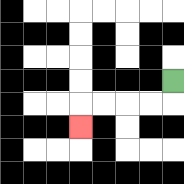{'start': '[7, 3]', 'end': '[3, 5]', 'path_directions': 'D,L,L,L,L,D', 'path_coordinates': '[[7, 3], [7, 4], [6, 4], [5, 4], [4, 4], [3, 4], [3, 5]]'}